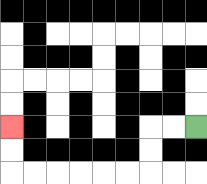{'start': '[8, 5]', 'end': '[0, 5]', 'path_directions': 'L,L,D,D,L,L,L,L,L,L,U,U', 'path_coordinates': '[[8, 5], [7, 5], [6, 5], [6, 6], [6, 7], [5, 7], [4, 7], [3, 7], [2, 7], [1, 7], [0, 7], [0, 6], [0, 5]]'}